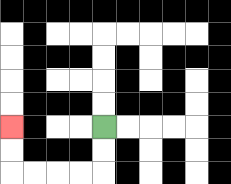{'start': '[4, 5]', 'end': '[0, 5]', 'path_directions': 'D,D,L,L,L,L,U,U', 'path_coordinates': '[[4, 5], [4, 6], [4, 7], [3, 7], [2, 7], [1, 7], [0, 7], [0, 6], [0, 5]]'}